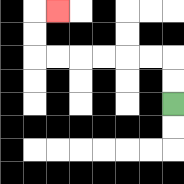{'start': '[7, 4]', 'end': '[2, 0]', 'path_directions': 'U,U,L,L,L,L,L,L,U,U,R', 'path_coordinates': '[[7, 4], [7, 3], [7, 2], [6, 2], [5, 2], [4, 2], [3, 2], [2, 2], [1, 2], [1, 1], [1, 0], [2, 0]]'}